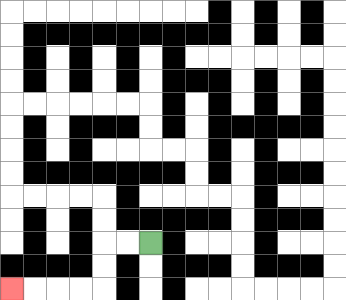{'start': '[6, 10]', 'end': '[0, 12]', 'path_directions': 'L,L,D,D,L,L,L,L', 'path_coordinates': '[[6, 10], [5, 10], [4, 10], [4, 11], [4, 12], [3, 12], [2, 12], [1, 12], [0, 12]]'}